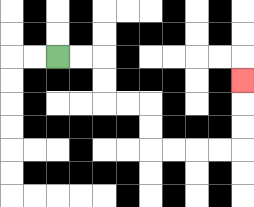{'start': '[2, 2]', 'end': '[10, 3]', 'path_directions': 'R,R,D,D,R,R,D,D,R,R,R,R,U,U,U', 'path_coordinates': '[[2, 2], [3, 2], [4, 2], [4, 3], [4, 4], [5, 4], [6, 4], [6, 5], [6, 6], [7, 6], [8, 6], [9, 6], [10, 6], [10, 5], [10, 4], [10, 3]]'}